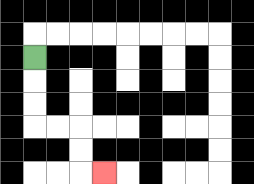{'start': '[1, 2]', 'end': '[4, 7]', 'path_directions': 'D,D,D,R,R,D,D,R', 'path_coordinates': '[[1, 2], [1, 3], [1, 4], [1, 5], [2, 5], [3, 5], [3, 6], [3, 7], [4, 7]]'}